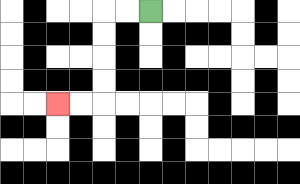{'start': '[6, 0]', 'end': '[2, 4]', 'path_directions': 'L,L,D,D,D,D,L,L', 'path_coordinates': '[[6, 0], [5, 0], [4, 0], [4, 1], [4, 2], [4, 3], [4, 4], [3, 4], [2, 4]]'}